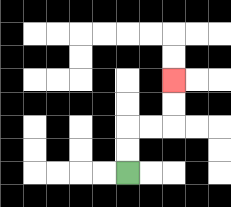{'start': '[5, 7]', 'end': '[7, 3]', 'path_directions': 'U,U,R,R,U,U', 'path_coordinates': '[[5, 7], [5, 6], [5, 5], [6, 5], [7, 5], [7, 4], [7, 3]]'}